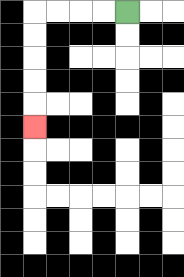{'start': '[5, 0]', 'end': '[1, 5]', 'path_directions': 'L,L,L,L,D,D,D,D,D', 'path_coordinates': '[[5, 0], [4, 0], [3, 0], [2, 0], [1, 0], [1, 1], [1, 2], [1, 3], [1, 4], [1, 5]]'}